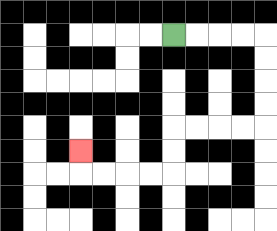{'start': '[7, 1]', 'end': '[3, 6]', 'path_directions': 'R,R,R,R,D,D,D,D,L,L,L,L,D,D,L,L,L,L,U', 'path_coordinates': '[[7, 1], [8, 1], [9, 1], [10, 1], [11, 1], [11, 2], [11, 3], [11, 4], [11, 5], [10, 5], [9, 5], [8, 5], [7, 5], [7, 6], [7, 7], [6, 7], [5, 7], [4, 7], [3, 7], [3, 6]]'}